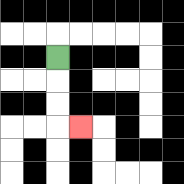{'start': '[2, 2]', 'end': '[3, 5]', 'path_directions': 'D,D,D,R', 'path_coordinates': '[[2, 2], [2, 3], [2, 4], [2, 5], [3, 5]]'}